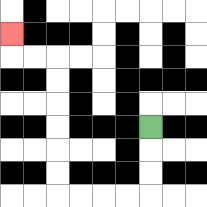{'start': '[6, 5]', 'end': '[0, 1]', 'path_directions': 'D,D,D,L,L,L,L,U,U,U,U,U,U,L,L,U', 'path_coordinates': '[[6, 5], [6, 6], [6, 7], [6, 8], [5, 8], [4, 8], [3, 8], [2, 8], [2, 7], [2, 6], [2, 5], [2, 4], [2, 3], [2, 2], [1, 2], [0, 2], [0, 1]]'}